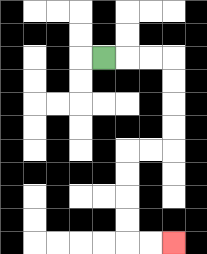{'start': '[4, 2]', 'end': '[7, 10]', 'path_directions': 'R,R,R,D,D,D,D,L,L,D,D,D,D,R,R', 'path_coordinates': '[[4, 2], [5, 2], [6, 2], [7, 2], [7, 3], [7, 4], [7, 5], [7, 6], [6, 6], [5, 6], [5, 7], [5, 8], [5, 9], [5, 10], [6, 10], [7, 10]]'}